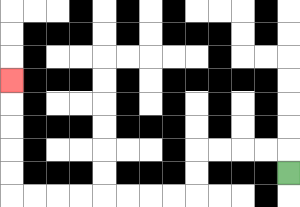{'start': '[12, 7]', 'end': '[0, 3]', 'path_directions': 'U,L,L,L,L,D,D,L,L,L,L,L,L,L,L,U,U,U,U,U', 'path_coordinates': '[[12, 7], [12, 6], [11, 6], [10, 6], [9, 6], [8, 6], [8, 7], [8, 8], [7, 8], [6, 8], [5, 8], [4, 8], [3, 8], [2, 8], [1, 8], [0, 8], [0, 7], [0, 6], [0, 5], [0, 4], [0, 3]]'}